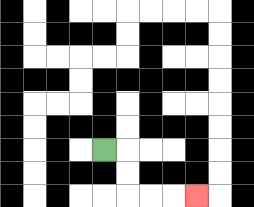{'start': '[4, 6]', 'end': '[8, 8]', 'path_directions': 'R,D,D,R,R,R', 'path_coordinates': '[[4, 6], [5, 6], [5, 7], [5, 8], [6, 8], [7, 8], [8, 8]]'}